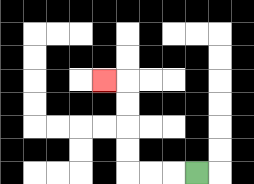{'start': '[8, 7]', 'end': '[4, 3]', 'path_directions': 'L,L,L,U,U,U,U,L', 'path_coordinates': '[[8, 7], [7, 7], [6, 7], [5, 7], [5, 6], [5, 5], [5, 4], [5, 3], [4, 3]]'}